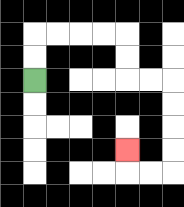{'start': '[1, 3]', 'end': '[5, 6]', 'path_directions': 'U,U,R,R,R,R,D,D,R,R,D,D,D,D,L,L,U', 'path_coordinates': '[[1, 3], [1, 2], [1, 1], [2, 1], [3, 1], [4, 1], [5, 1], [5, 2], [5, 3], [6, 3], [7, 3], [7, 4], [7, 5], [7, 6], [7, 7], [6, 7], [5, 7], [5, 6]]'}